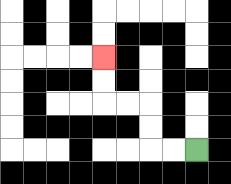{'start': '[8, 6]', 'end': '[4, 2]', 'path_directions': 'L,L,U,U,L,L,U,U', 'path_coordinates': '[[8, 6], [7, 6], [6, 6], [6, 5], [6, 4], [5, 4], [4, 4], [4, 3], [4, 2]]'}